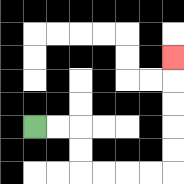{'start': '[1, 5]', 'end': '[7, 2]', 'path_directions': 'R,R,D,D,R,R,R,R,U,U,U,U,U', 'path_coordinates': '[[1, 5], [2, 5], [3, 5], [3, 6], [3, 7], [4, 7], [5, 7], [6, 7], [7, 7], [7, 6], [7, 5], [7, 4], [7, 3], [7, 2]]'}